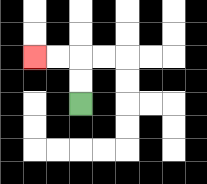{'start': '[3, 4]', 'end': '[1, 2]', 'path_directions': 'U,U,L,L', 'path_coordinates': '[[3, 4], [3, 3], [3, 2], [2, 2], [1, 2]]'}